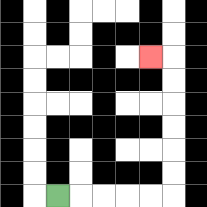{'start': '[2, 8]', 'end': '[6, 2]', 'path_directions': 'R,R,R,R,R,U,U,U,U,U,U,L', 'path_coordinates': '[[2, 8], [3, 8], [4, 8], [5, 8], [6, 8], [7, 8], [7, 7], [7, 6], [7, 5], [7, 4], [7, 3], [7, 2], [6, 2]]'}